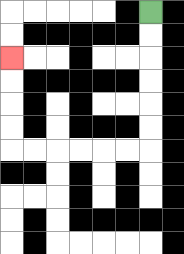{'start': '[6, 0]', 'end': '[0, 2]', 'path_directions': 'D,D,D,D,D,D,L,L,L,L,L,L,U,U,U,U', 'path_coordinates': '[[6, 0], [6, 1], [6, 2], [6, 3], [6, 4], [6, 5], [6, 6], [5, 6], [4, 6], [3, 6], [2, 6], [1, 6], [0, 6], [0, 5], [0, 4], [0, 3], [0, 2]]'}